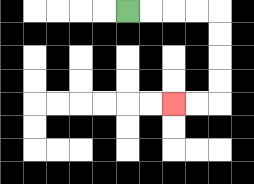{'start': '[5, 0]', 'end': '[7, 4]', 'path_directions': 'R,R,R,R,D,D,D,D,L,L', 'path_coordinates': '[[5, 0], [6, 0], [7, 0], [8, 0], [9, 0], [9, 1], [9, 2], [9, 3], [9, 4], [8, 4], [7, 4]]'}